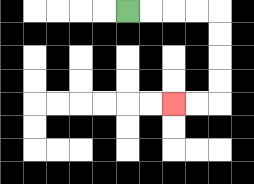{'start': '[5, 0]', 'end': '[7, 4]', 'path_directions': 'R,R,R,R,D,D,D,D,L,L', 'path_coordinates': '[[5, 0], [6, 0], [7, 0], [8, 0], [9, 0], [9, 1], [9, 2], [9, 3], [9, 4], [8, 4], [7, 4]]'}